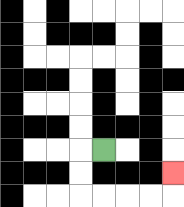{'start': '[4, 6]', 'end': '[7, 7]', 'path_directions': 'L,D,D,R,R,R,R,U', 'path_coordinates': '[[4, 6], [3, 6], [3, 7], [3, 8], [4, 8], [5, 8], [6, 8], [7, 8], [7, 7]]'}